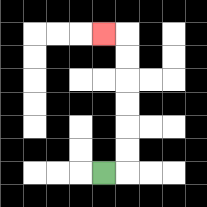{'start': '[4, 7]', 'end': '[4, 1]', 'path_directions': 'R,U,U,U,U,U,U,L', 'path_coordinates': '[[4, 7], [5, 7], [5, 6], [5, 5], [5, 4], [5, 3], [5, 2], [5, 1], [4, 1]]'}